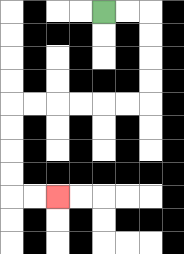{'start': '[4, 0]', 'end': '[2, 8]', 'path_directions': 'R,R,D,D,D,D,L,L,L,L,L,L,D,D,D,D,R,R', 'path_coordinates': '[[4, 0], [5, 0], [6, 0], [6, 1], [6, 2], [6, 3], [6, 4], [5, 4], [4, 4], [3, 4], [2, 4], [1, 4], [0, 4], [0, 5], [0, 6], [0, 7], [0, 8], [1, 8], [2, 8]]'}